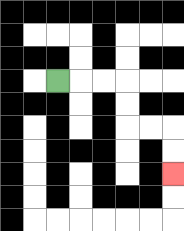{'start': '[2, 3]', 'end': '[7, 7]', 'path_directions': 'R,R,R,D,D,R,R,D,D', 'path_coordinates': '[[2, 3], [3, 3], [4, 3], [5, 3], [5, 4], [5, 5], [6, 5], [7, 5], [7, 6], [7, 7]]'}